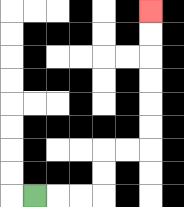{'start': '[1, 8]', 'end': '[6, 0]', 'path_directions': 'R,R,R,U,U,R,R,U,U,U,U,U,U', 'path_coordinates': '[[1, 8], [2, 8], [3, 8], [4, 8], [4, 7], [4, 6], [5, 6], [6, 6], [6, 5], [6, 4], [6, 3], [6, 2], [6, 1], [6, 0]]'}